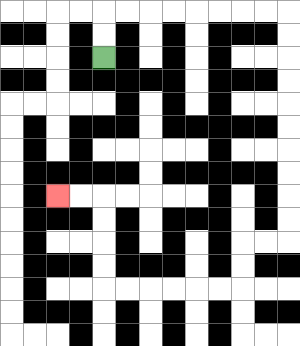{'start': '[4, 2]', 'end': '[2, 8]', 'path_directions': 'U,U,R,R,R,R,R,R,R,R,D,D,D,D,D,D,D,D,D,D,L,L,D,D,L,L,L,L,L,L,U,U,U,U,L,L', 'path_coordinates': '[[4, 2], [4, 1], [4, 0], [5, 0], [6, 0], [7, 0], [8, 0], [9, 0], [10, 0], [11, 0], [12, 0], [12, 1], [12, 2], [12, 3], [12, 4], [12, 5], [12, 6], [12, 7], [12, 8], [12, 9], [12, 10], [11, 10], [10, 10], [10, 11], [10, 12], [9, 12], [8, 12], [7, 12], [6, 12], [5, 12], [4, 12], [4, 11], [4, 10], [4, 9], [4, 8], [3, 8], [2, 8]]'}